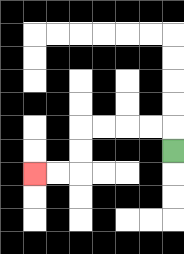{'start': '[7, 6]', 'end': '[1, 7]', 'path_directions': 'U,L,L,L,L,D,D,L,L', 'path_coordinates': '[[7, 6], [7, 5], [6, 5], [5, 5], [4, 5], [3, 5], [3, 6], [3, 7], [2, 7], [1, 7]]'}